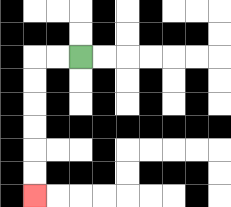{'start': '[3, 2]', 'end': '[1, 8]', 'path_directions': 'L,L,D,D,D,D,D,D', 'path_coordinates': '[[3, 2], [2, 2], [1, 2], [1, 3], [1, 4], [1, 5], [1, 6], [1, 7], [1, 8]]'}